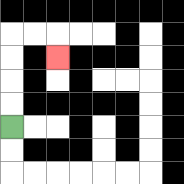{'start': '[0, 5]', 'end': '[2, 2]', 'path_directions': 'U,U,U,U,R,R,D', 'path_coordinates': '[[0, 5], [0, 4], [0, 3], [0, 2], [0, 1], [1, 1], [2, 1], [2, 2]]'}